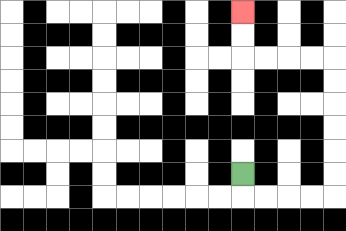{'start': '[10, 7]', 'end': '[10, 0]', 'path_directions': 'D,R,R,R,R,U,U,U,U,U,U,L,L,L,L,U,U', 'path_coordinates': '[[10, 7], [10, 8], [11, 8], [12, 8], [13, 8], [14, 8], [14, 7], [14, 6], [14, 5], [14, 4], [14, 3], [14, 2], [13, 2], [12, 2], [11, 2], [10, 2], [10, 1], [10, 0]]'}